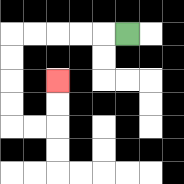{'start': '[5, 1]', 'end': '[2, 3]', 'path_directions': 'L,L,L,L,L,D,D,D,D,R,R,U,U', 'path_coordinates': '[[5, 1], [4, 1], [3, 1], [2, 1], [1, 1], [0, 1], [0, 2], [0, 3], [0, 4], [0, 5], [1, 5], [2, 5], [2, 4], [2, 3]]'}